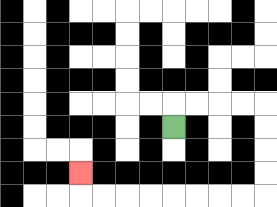{'start': '[7, 5]', 'end': '[3, 7]', 'path_directions': 'U,R,R,R,R,D,D,D,D,L,L,L,L,L,L,L,L,U', 'path_coordinates': '[[7, 5], [7, 4], [8, 4], [9, 4], [10, 4], [11, 4], [11, 5], [11, 6], [11, 7], [11, 8], [10, 8], [9, 8], [8, 8], [7, 8], [6, 8], [5, 8], [4, 8], [3, 8], [3, 7]]'}